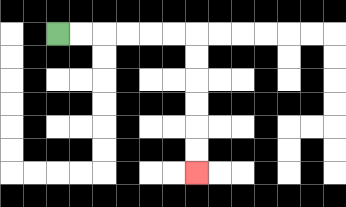{'start': '[2, 1]', 'end': '[8, 7]', 'path_directions': 'R,R,R,R,R,R,D,D,D,D,D,D', 'path_coordinates': '[[2, 1], [3, 1], [4, 1], [5, 1], [6, 1], [7, 1], [8, 1], [8, 2], [8, 3], [8, 4], [8, 5], [8, 6], [8, 7]]'}